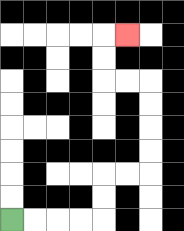{'start': '[0, 9]', 'end': '[5, 1]', 'path_directions': 'R,R,R,R,U,U,R,R,U,U,U,U,L,L,U,U,R', 'path_coordinates': '[[0, 9], [1, 9], [2, 9], [3, 9], [4, 9], [4, 8], [4, 7], [5, 7], [6, 7], [6, 6], [6, 5], [6, 4], [6, 3], [5, 3], [4, 3], [4, 2], [4, 1], [5, 1]]'}